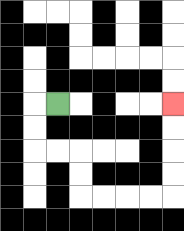{'start': '[2, 4]', 'end': '[7, 4]', 'path_directions': 'L,D,D,R,R,D,D,R,R,R,R,U,U,U,U', 'path_coordinates': '[[2, 4], [1, 4], [1, 5], [1, 6], [2, 6], [3, 6], [3, 7], [3, 8], [4, 8], [5, 8], [6, 8], [7, 8], [7, 7], [7, 6], [7, 5], [7, 4]]'}